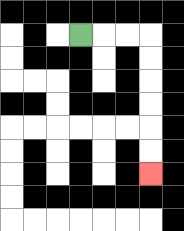{'start': '[3, 1]', 'end': '[6, 7]', 'path_directions': 'R,R,R,D,D,D,D,D,D', 'path_coordinates': '[[3, 1], [4, 1], [5, 1], [6, 1], [6, 2], [6, 3], [6, 4], [6, 5], [6, 6], [6, 7]]'}